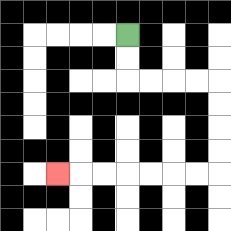{'start': '[5, 1]', 'end': '[2, 7]', 'path_directions': 'D,D,R,R,R,R,D,D,D,D,L,L,L,L,L,L,L', 'path_coordinates': '[[5, 1], [5, 2], [5, 3], [6, 3], [7, 3], [8, 3], [9, 3], [9, 4], [9, 5], [9, 6], [9, 7], [8, 7], [7, 7], [6, 7], [5, 7], [4, 7], [3, 7], [2, 7]]'}